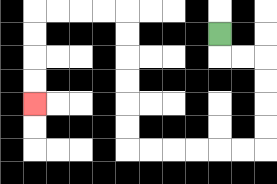{'start': '[9, 1]', 'end': '[1, 4]', 'path_directions': 'D,R,R,D,D,D,D,L,L,L,L,L,L,U,U,U,U,U,U,L,L,L,L,D,D,D,D', 'path_coordinates': '[[9, 1], [9, 2], [10, 2], [11, 2], [11, 3], [11, 4], [11, 5], [11, 6], [10, 6], [9, 6], [8, 6], [7, 6], [6, 6], [5, 6], [5, 5], [5, 4], [5, 3], [5, 2], [5, 1], [5, 0], [4, 0], [3, 0], [2, 0], [1, 0], [1, 1], [1, 2], [1, 3], [1, 4]]'}